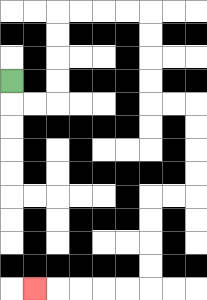{'start': '[0, 3]', 'end': '[1, 12]', 'path_directions': 'D,R,R,U,U,U,U,R,R,R,R,D,D,D,D,R,R,D,D,D,D,L,L,D,D,D,D,L,L,L,L,L', 'path_coordinates': '[[0, 3], [0, 4], [1, 4], [2, 4], [2, 3], [2, 2], [2, 1], [2, 0], [3, 0], [4, 0], [5, 0], [6, 0], [6, 1], [6, 2], [6, 3], [6, 4], [7, 4], [8, 4], [8, 5], [8, 6], [8, 7], [8, 8], [7, 8], [6, 8], [6, 9], [6, 10], [6, 11], [6, 12], [5, 12], [4, 12], [3, 12], [2, 12], [1, 12]]'}